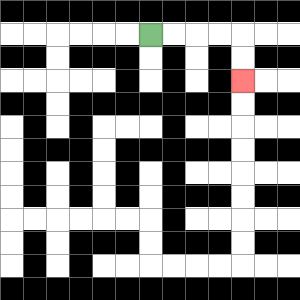{'start': '[6, 1]', 'end': '[10, 3]', 'path_directions': 'R,R,R,R,D,D', 'path_coordinates': '[[6, 1], [7, 1], [8, 1], [9, 1], [10, 1], [10, 2], [10, 3]]'}